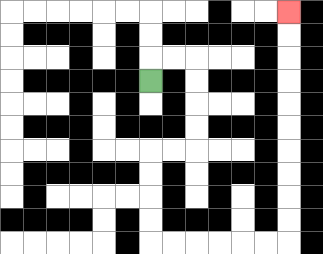{'start': '[6, 3]', 'end': '[12, 0]', 'path_directions': 'U,R,R,D,D,D,D,L,L,D,D,D,D,R,R,R,R,R,R,U,U,U,U,U,U,U,U,U,U', 'path_coordinates': '[[6, 3], [6, 2], [7, 2], [8, 2], [8, 3], [8, 4], [8, 5], [8, 6], [7, 6], [6, 6], [6, 7], [6, 8], [6, 9], [6, 10], [7, 10], [8, 10], [9, 10], [10, 10], [11, 10], [12, 10], [12, 9], [12, 8], [12, 7], [12, 6], [12, 5], [12, 4], [12, 3], [12, 2], [12, 1], [12, 0]]'}